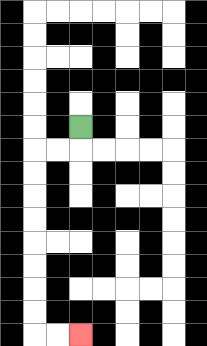{'start': '[3, 5]', 'end': '[3, 14]', 'path_directions': 'D,L,L,D,D,D,D,D,D,D,D,R,R', 'path_coordinates': '[[3, 5], [3, 6], [2, 6], [1, 6], [1, 7], [1, 8], [1, 9], [1, 10], [1, 11], [1, 12], [1, 13], [1, 14], [2, 14], [3, 14]]'}